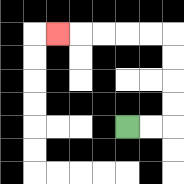{'start': '[5, 5]', 'end': '[2, 1]', 'path_directions': 'R,R,U,U,U,U,L,L,L,L,L', 'path_coordinates': '[[5, 5], [6, 5], [7, 5], [7, 4], [7, 3], [7, 2], [7, 1], [6, 1], [5, 1], [4, 1], [3, 1], [2, 1]]'}